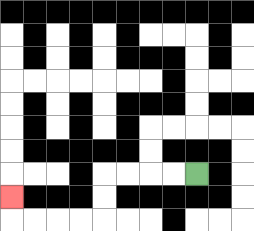{'start': '[8, 7]', 'end': '[0, 8]', 'path_directions': 'L,L,L,L,D,D,L,L,L,L,U', 'path_coordinates': '[[8, 7], [7, 7], [6, 7], [5, 7], [4, 7], [4, 8], [4, 9], [3, 9], [2, 9], [1, 9], [0, 9], [0, 8]]'}